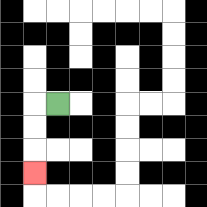{'start': '[2, 4]', 'end': '[1, 7]', 'path_directions': 'L,D,D,D', 'path_coordinates': '[[2, 4], [1, 4], [1, 5], [1, 6], [1, 7]]'}